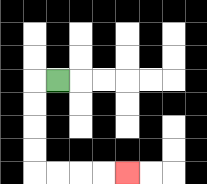{'start': '[2, 3]', 'end': '[5, 7]', 'path_directions': 'L,D,D,D,D,R,R,R,R', 'path_coordinates': '[[2, 3], [1, 3], [1, 4], [1, 5], [1, 6], [1, 7], [2, 7], [3, 7], [4, 7], [5, 7]]'}